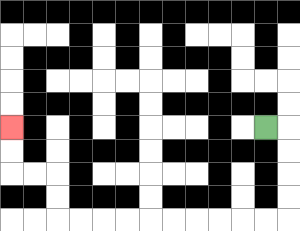{'start': '[11, 5]', 'end': '[0, 5]', 'path_directions': 'R,D,D,D,D,L,L,L,L,L,L,L,L,L,L,U,U,L,L,U,U', 'path_coordinates': '[[11, 5], [12, 5], [12, 6], [12, 7], [12, 8], [12, 9], [11, 9], [10, 9], [9, 9], [8, 9], [7, 9], [6, 9], [5, 9], [4, 9], [3, 9], [2, 9], [2, 8], [2, 7], [1, 7], [0, 7], [0, 6], [0, 5]]'}